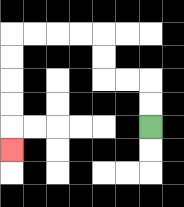{'start': '[6, 5]', 'end': '[0, 6]', 'path_directions': 'U,U,L,L,U,U,L,L,L,L,D,D,D,D,D', 'path_coordinates': '[[6, 5], [6, 4], [6, 3], [5, 3], [4, 3], [4, 2], [4, 1], [3, 1], [2, 1], [1, 1], [0, 1], [0, 2], [0, 3], [0, 4], [0, 5], [0, 6]]'}